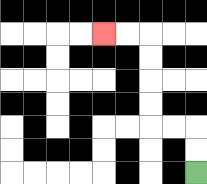{'start': '[8, 7]', 'end': '[4, 1]', 'path_directions': 'U,U,L,L,U,U,U,U,L,L', 'path_coordinates': '[[8, 7], [8, 6], [8, 5], [7, 5], [6, 5], [6, 4], [6, 3], [6, 2], [6, 1], [5, 1], [4, 1]]'}